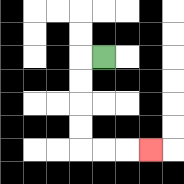{'start': '[4, 2]', 'end': '[6, 6]', 'path_directions': 'L,D,D,D,D,R,R,R', 'path_coordinates': '[[4, 2], [3, 2], [3, 3], [3, 4], [3, 5], [3, 6], [4, 6], [5, 6], [6, 6]]'}